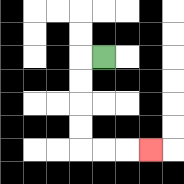{'start': '[4, 2]', 'end': '[6, 6]', 'path_directions': 'L,D,D,D,D,R,R,R', 'path_coordinates': '[[4, 2], [3, 2], [3, 3], [3, 4], [3, 5], [3, 6], [4, 6], [5, 6], [6, 6]]'}